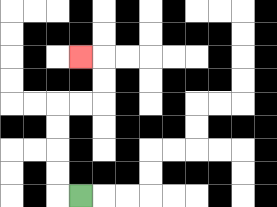{'start': '[3, 8]', 'end': '[3, 2]', 'path_directions': 'L,U,U,U,U,R,R,U,U,L', 'path_coordinates': '[[3, 8], [2, 8], [2, 7], [2, 6], [2, 5], [2, 4], [3, 4], [4, 4], [4, 3], [4, 2], [3, 2]]'}